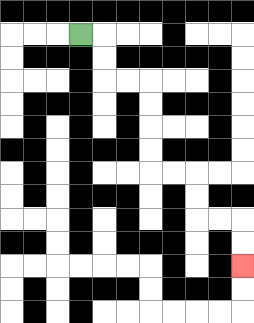{'start': '[3, 1]', 'end': '[10, 11]', 'path_directions': 'R,D,D,R,R,D,D,D,D,R,R,D,D,R,R,D,D', 'path_coordinates': '[[3, 1], [4, 1], [4, 2], [4, 3], [5, 3], [6, 3], [6, 4], [6, 5], [6, 6], [6, 7], [7, 7], [8, 7], [8, 8], [8, 9], [9, 9], [10, 9], [10, 10], [10, 11]]'}